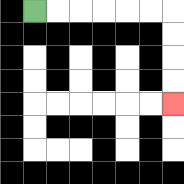{'start': '[1, 0]', 'end': '[7, 4]', 'path_directions': 'R,R,R,R,R,R,D,D,D,D', 'path_coordinates': '[[1, 0], [2, 0], [3, 0], [4, 0], [5, 0], [6, 0], [7, 0], [7, 1], [7, 2], [7, 3], [7, 4]]'}